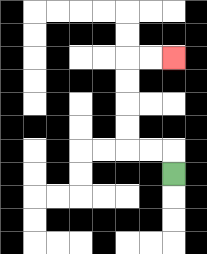{'start': '[7, 7]', 'end': '[7, 2]', 'path_directions': 'U,L,L,U,U,U,U,R,R', 'path_coordinates': '[[7, 7], [7, 6], [6, 6], [5, 6], [5, 5], [5, 4], [5, 3], [5, 2], [6, 2], [7, 2]]'}